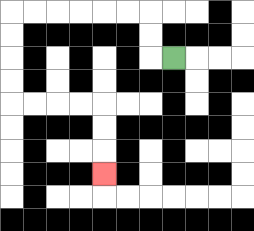{'start': '[7, 2]', 'end': '[4, 7]', 'path_directions': 'L,U,U,L,L,L,L,L,L,D,D,D,D,R,R,R,R,D,D,D', 'path_coordinates': '[[7, 2], [6, 2], [6, 1], [6, 0], [5, 0], [4, 0], [3, 0], [2, 0], [1, 0], [0, 0], [0, 1], [0, 2], [0, 3], [0, 4], [1, 4], [2, 4], [3, 4], [4, 4], [4, 5], [4, 6], [4, 7]]'}